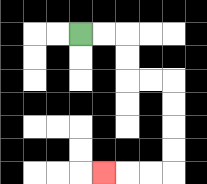{'start': '[3, 1]', 'end': '[4, 7]', 'path_directions': 'R,R,D,D,R,R,D,D,D,D,L,L,L', 'path_coordinates': '[[3, 1], [4, 1], [5, 1], [5, 2], [5, 3], [6, 3], [7, 3], [7, 4], [7, 5], [7, 6], [7, 7], [6, 7], [5, 7], [4, 7]]'}